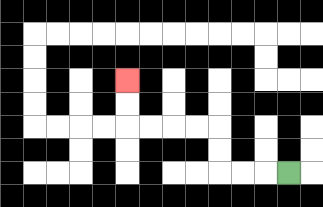{'start': '[12, 7]', 'end': '[5, 3]', 'path_directions': 'L,L,L,U,U,L,L,L,L,U,U', 'path_coordinates': '[[12, 7], [11, 7], [10, 7], [9, 7], [9, 6], [9, 5], [8, 5], [7, 5], [6, 5], [5, 5], [5, 4], [5, 3]]'}